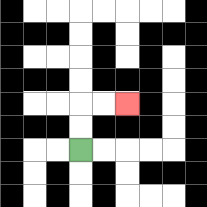{'start': '[3, 6]', 'end': '[5, 4]', 'path_directions': 'U,U,R,R', 'path_coordinates': '[[3, 6], [3, 5], [3, 4], [4, 4], [5, 4]]'}